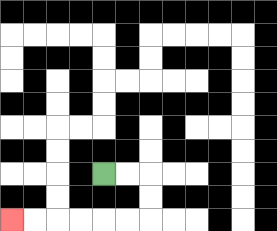{'start': '[4, 7]', 'end': '[0, 9]', 'path_directions': 'R,R,D,D,L,L,L,L,L,L', 'path_coordinates': '[[4, 7], [5, 7], [6, 7], [6, 8], [6, 9], [5, 9], [4, 9], [3, 9], [2, 9], [1, 9], [0, 9]]'}